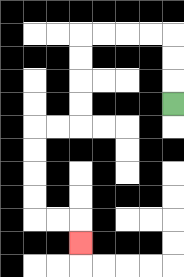{'start': '[7, 4]', 'end': '[3, 10]', 'path_directions': 'U,U,U,L,L,L,L,D,D,D,D,L,L,D,D,D,D,R,R,D', 'path_coordinates': '[[7, 4], [7, 3], [7, 2], [7, 1], [6, 1], [5, 1], [4, 1], [3, 1], [3, 2], [3, 3], [3, 4], [3, 5], [2, 5], [1, 5], [1, 6], [1, 7], [1, 8], [1, 9], [2, 9], [3, 9], [3, 10]]'}